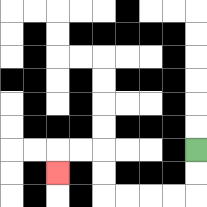{'start': '[8, 6]', 'end': '[2, 7]', 'path_directions': 'D,D,L,L,L,L,U,U,L,L,D', 'path_coordinates': '[[8, 6], [8, 7], [8, 8], [7, 8], [6, 8], [5, 8], [4, 8], [4, 7], [4, 6], [3, 6], [2, 6], [2, 7]]'}